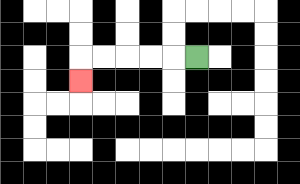{'start': '[8, 2]', 'end': '[3, 3]', 'path_directions': 'L,L,L,L,L,D', 'path_coordinates': '[[8, 2], [7, 2], [6, 2], [5, 2], [4, 2], [3, 2], [3, 3]]'}